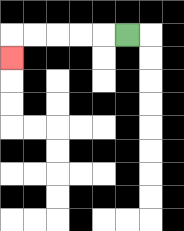{'start': '[5, 1]', 'end': '[0, 2]', 'path_directions': 'L,L,L,L,L,D', 'path_coordinates': '[[5, 1], [4, 1], [3, 1], [2, 1], [1, 1], [0, 1], [0, 2]]'}